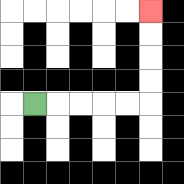{'start': '[1, 4]', 'end': '[6, 0]', 'path_directions': 'R,R,R,R,R,U,U,U,U', 'path_coordinates': '[[1, 4], [2, 4], [3, 4], [4, 4], [5, 4], [6, 4], [6, 3], [6, 2], [6, 1], [6, 0]]'}